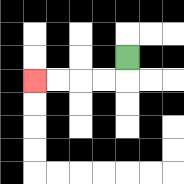{'start': '[5, 2]', 'end': '[1, 3]', 'path_directions': 'D,L,L,L,L', 'path_coordinates': '[[5, 2], [5, 3], [4, 3], [3, 3], [2, 3], [1, 3]]'}